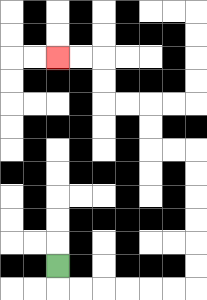{'start': '[2, 11]', 'end': '[2, 2]', 'path_directions': 'D,R,R,R,R,R,R,U,U,U,U,U,U,L,L,U,U,L,L,U,U,L,L', 'path_coordinates': '[[2, 11], [2, 12], [3, 12], [4, 12], [5, 12], [6, 12], [7, 12], [8, 12], [8, 11], [8, 10], [8, 9], [8, 8], [8, 7], [8, 6], [7, 6], [6, 6], [6, 5], [6, 4], [5, 4], [4, 4], [4, 3], [4, 2], [3, 2], [2, 2]]'}